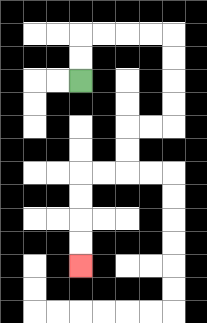{'start': '[3, 3]', 'end': '[3, 11]', 'path_directions': 'U,U,R,R,R,R,D,D,D,D,L,L,D,D,L,L,D,D,D,D', 'path_coordinates': '[[3, 3], [3, 2], [3, 1], [4, 1], [5, 1], [6, 1], [7, 1], [7, 2], [7, 3], [7, 4], [7, 5], [6, 5], [5, 5], [5, 6], [5, 7], [4, 7], [3, 7], [3, 8], [3, 9], [3, 10], [3, 11]]'}